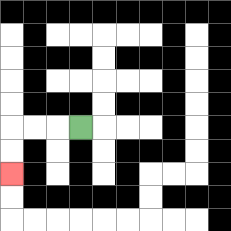{'start': '[3, 5]', 'end': '[0, 7]', 'path_directions': 'L,L,L,D,D', 'path_coordinates': '[[3, 5], [2, 5], [1, 5], [0, 5], [0, 6], [0, 7]]'}